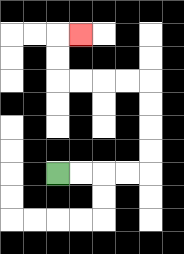{'start': '[2, 7]', 'end': '[3, 1]', 'path_directions': 'R,R,R,R,U,U,U,U,L,L,L,L,U,U,R', 'path_coordinates': '[[2, 7], [3, 7], [4, 7], [5, 7], [6, 7], [6, 6], [6, 5], [6, 4], [6, 3], [5, 3], [4, 3], [3, 3], [2, 3], [2, 2], [2, 1], [3, 1]]'}